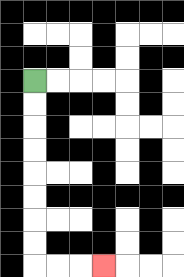{'start': '[1, 3]', 'end': '[4, 11]', 'path_directions': 'D,D,D,D,D,D,D,D,R,R,R', 'path_coordinates': '[[1, 3], [1, 4], [1, 5], [1, 6], [1, 7], [1, 8], [1, 9], [1, 10], [1, 11], [2, 11], [3, 11], [4, 11]]'}